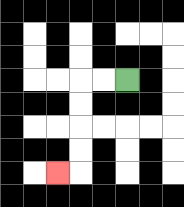{'start': '[5, 3]', 'end': '[2, 7]', 'path_directions': 'L,L,D,D,D,D,L', 'path_coordinates': '[[5, 3], [4, 3], [3, 3], [3, 4], [3, 5], [3, 6], [3, 7], [2, 7]]'}